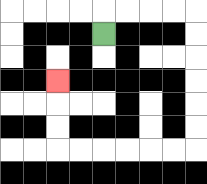{'start': '[4, 1]', 'end': '[2, 3]', 'path_directions': 'U,R,R,R,R,D,D,D,D,D,D,L,L,L,L,L,L,U,U,U', 'path_coordinates': '[[4, 1], [4, 0], [5, 0], [6, 0], [7, 0], [8, 0], [8, 1], [8, 2], [8, 3], [8, 4], [8, 5], [8, 6], [7, 6], [6, 6], [5, 6], [4, 6], [3, 6], [2, 6], [2, 5], [2, 4], [2, 3]]'}